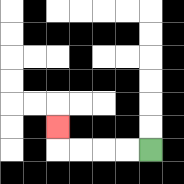{'start': '[6, 6]', 'end': '[2, 5]', 'path_directions': 'L,L,L,L,U', 'path_coordinates': '[[6, 6], [5, 6], [4, 6], [3, 6], [2, 6], [2, 5]]'}